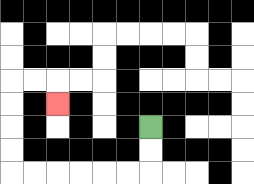{'start': '[6, 5]', 'end': '[2, 4]', 'path_directions': 'D,D,L,L,L,L,L,L,U,U,U,U,R,R,D', 'path_coordinates': '[[6, 5], [6, 6], [6, 7], [5, 7], [4, 7], [3, 7], [2, 7], [1, 7], [0, 7], [0, 6], [0, 5], [0, 4], [0, 3], [1, 3], [2, 3], [2, 4]]'}